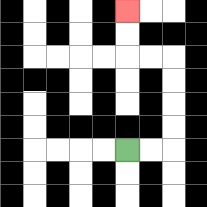{'start': '[5, 6]', 'end': '[5, 0]', 'path_directions': 'R,R,U,U,U,U,L,L,U,U', 'path_coordinates': '[[5, 6], [6, 6], [7, 6], [7, 5], [7, 4], [7, 3], [7, 2], [6, 2], [5, 2], [5, 1], [5, 0]]'}